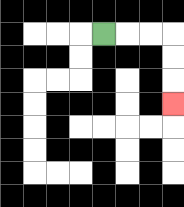{'start': '[4, 1]', 'end': '[7, 4]', 'path_directions': 'R,R,R,D,D,D', 'path_coordinates': '[[4, 1], [5, 1], [6, 1], [7, 1], [7, 2], [7, 3], [7, 4]]'}